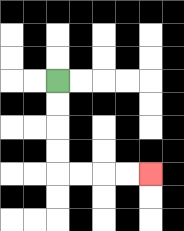{'start': '[2, 3]', 'end': '[6, 7]', 'path_directions': 'D,D,D,D,R,R,R,R', 'path_coordinates': '[[2, 3], [2, 4], [2, 5], [2, 6], [2, 7], [3, 7], [4, 7], [5, 7], [6, 7]]'}